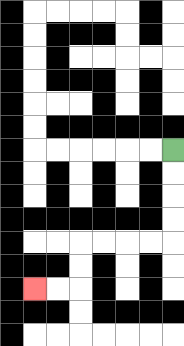{'start': '[7, 6]', 'end': '[1, 12]', 'path_directions': 'D,D,D,D,L,L,L,L,D,D,L,L', 'path_coordinates': '[[7, 6], [7, 7], [7, 8], [7, 9], [7, 10], [6, 10], [5, 10], [4, 10], [3, 10], [3, 11], [3, 12], [2, 12], [1, 12]]'}